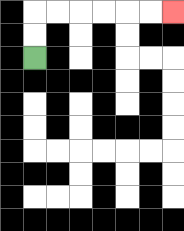{'start': '[1, 2]', 'end': '[7, 0]', 'path_directions': 'U,U,R,R,R,R,R,R', 'path_coordinates': '[[1, 2], [1, 1], [1, 0], [2, 0], [3, 0], [4, 0], [5, 0], [6, 0], [7, 0]]'}